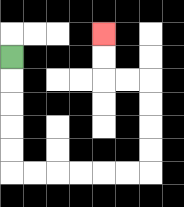{'start': '[0, 2]', 'end': '[4, 1]', 'path_directions': 'D,D,D,D,D,R,R,R,R,R,R,U,U,U,U,L,L,U,U', 'path_coordinates': '[[0, 2], [0, 3], [0, 4], [0, 5], [0, 6], [0, 7], [1, 7], [2, 7], [3, 7], [4, 7], [5, 7], [6, 7], [6, 6], [6, 5], [6, 4], [6, 3], [5, 3], [4, 3], [4, 2], [4, 1]]'}